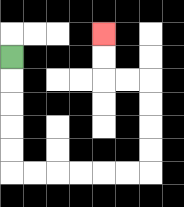{'start': '[0, 2]', 'end': '[4, 1]', 'path_directions': 'D,D,D,D,D,R,R,R,R,R,R,U,U,U,U,L,L,U,U', 'path_coordinates': '[[0, 2], [0, 3], [0, 4], [0, 5], [0, 6], [0, 7], [1, 7], [2, 7], [3, 7], [4, 7], [5, 7], [6, 7], [6, 6], [6, 5], [6, 4], [6, 3], [5, 3], [4, 3], [4, 2], [4, 1]]'}